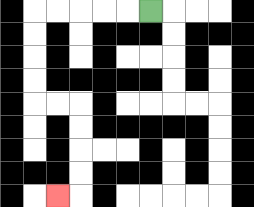{'start': '[6, 0]', 'end': '[2, 8]', 'path_directions': 'L,L,L,L,L,D,D,D,D,R,R,D,D,D,D,L', 'path_coordinates': '[[6, 0], [5, 0], [4, 0], [3, 0], [2, 0], [1, 0], [1, 1], [1, 2], [1, 3], [1, 4], [2, 4], [3, 4], [3, 5], [3, 6], [3, 7], [3, 8], [2, 8]]'}